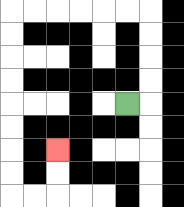{'start': '[5, 4]', 'end': '[2, 6]', 'path_directions': 'R,U,U,U,U,L,L,L,L,L,L,D,D,D,D,D,D,D,D,R,R,U,U', 'path_coordinates': '[[5, 4], [6, 4], [6, 3], [6, 2], [6, 1], [6, 0], [5, 0], [4, 0], [3, 0], [2, 0], [1, 0], [0, 0], [0, 1], [0, 2], [0, 3], [0, 4], [0, 5], [0, 6], [0, 7], [0, 8], [1, 8], [2, 8], [2, 7], [2, 6]]'}